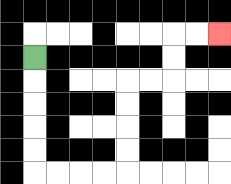{'start': '[1, 2]', 'end': '[9, 1]', 'path_directions': 'D,D,D,D,D,R,R,R,R,U,U,U,U,R,R,U,U,R,R', 'path_coordinates': '[[1, 2], [1, 3], [1, 4], [1, 5], [1, 6], [1, 7], [2, 7], [3, 7], [4, 7], [5, 7], [5, 6], [5, 5], [5, 4], [5, 3], [6, 3], [7, 3], [7, 2], [7, 1], [8, 1], [9, 1]]'}